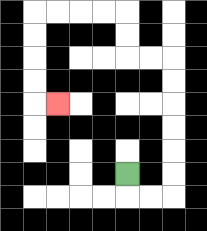{'start': '[5, 7]', 'end': '[2, 4]', 'path_directions': 'D,R,R,U,U,U,U,U,U,L,L,U,U,L,L,L,L,D,D,D,D,R', 'path_coordinates': '[[5, 7], [5, 8], [6, 8], [7, 8], [7, 7], [7, 6], [7, 5], [7, 4], [7, 3], [7, 2], [6, 2], [5, 2], [5, 1], [5, 0], [4, 0], [3, 0], [2, 0], [1, 0], [1, 1], [1, 2], [1, 3], [1, 4], [2, 4]]'}